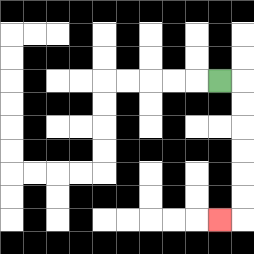{'start': '[9, 3]', 'end': '[9, 9]', 'path_directions': 'R,D,D,D,D,D,D,L', 'path_coordinates': '[[9, 3], [10, 3], [10, 4], [10, 5], [10, 6], [10, 7], [10, 8], [10, 9], [9, 9]]'}